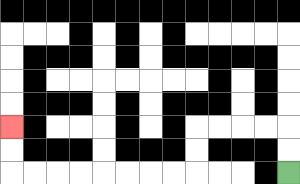{'start': '[12, 7]', 'end': '[0, 5]', 'path_directions': 'U,U,L,L,L,L,D,D,L,L,L,L,L,L,L,L,U,U', 'path_coordinates': '[[12, 7], [12, 6], [12, 5], [11, 5], [10, 5], [9, 5], [8, 5], [8, 6], [8, 7], [7, 7], [6, 7], [5, 7], [4, 7], [3, 7], [2, 7], [1, 7], [0, 7], [0, 6], [0, 5]]'}